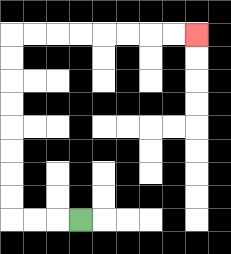{'start': '[3, 9]', 'end': '[8, 1]', 'path_directions': 'L,L,L,U,U,U,U,U,U,U,U,R,R,R,R,R,R,R,R', 'path_coordinates': '[[3, 9], [2, 9], [1, 9], [0, 9], [0, 8], [0, 7], [0, 6], [0, 5], [0, 4], [0, 3], [0, 2], [0, 1], [1, 1], [2, 1], [3, 1], [4, 1], [5, 1], [6, 1], [7, 1], [8, 1]]'}